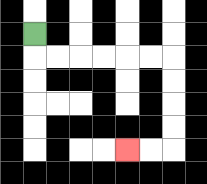{'start': '[1, 1]', 'end': '[5, 6]', 'path_directions': 'D,R,R,R,R,R,R,D,D,D,D,L,L', 'path_coordinates': '[[1, 1], [1, 2], [2, 2], [3, 2], [4, 2], [5, 2], [6, 2], [7, 2], [7, 3], [7, 4], [7, 5], [7, 6], [6, 6], [5, 6]]'}